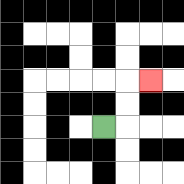{'start': '[4, 5]', 'end': '[6, 3]', 'path_directions': 'R,U,U,R', 'path_coordinates': '[[4, 5], [5, 5], [5, 4], [5, 3], [6, 3]]'}